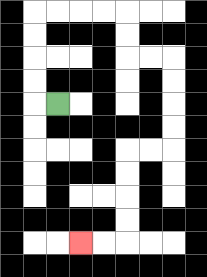{'start': '[2, 4]', 'end': '[3, 10]', 'path_directions': 'L,U,U,U,U,R,R,R,R,D,D,R,R,D,D,D,D,L,L,D,D,D,D,L,L', 'path_coordinates': '[[2, 4], [1, 4], [1, 3], [1, 2], [1, 1], [1, 0], [2, 0], [3, 0], [4, 0], [5, 0], [5, 1], [5, 2], [6, 2], [7, 2], [7, 3], [7, 4], [7, 5], [7, 6], [6, 6], [5, 6], [5, 7], [5, 8], [5, 9], [5, 10], [4, 10], [3, 10]]'}